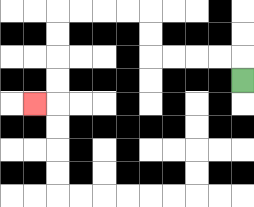{'start': '[10, 3]', 'end': '[1, 4]', 'path_directions': 'U,L,L,L,L,U,U,L,L,L,L,D,D,D,D,L', 'path_coordinates': '[[10, 3], [10, 2], [9, 2], [8, 2], [7, 2], [6, 2], [6, 1], [6, 0], [5, 0], [4, 0], [3, 0], [2, 0], [2, 1], [2, 2], [2, 3], [2, 4], [1, 4]]'}